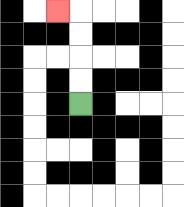{'start': '[3, 4]', 'end': '[2, 0]', 'path_directions': 'U,U,U,U,L', 'path_coordinates': '[[3, 4], [3, 3], [3, 2], [3, 1], [3, 0], [2, 0]]'}